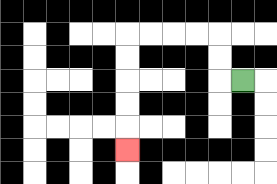{'start': '[10, 3]', 'end': '[5, 6]', 'path_directions': 'L,U,U,L,L,L,L,D,D,D,D,D', 'path_coordinates': '[[10, 3], [9, 3], [9, 2], [9, 1], [8, 1], [7, 1], [6, 1], [5, 1], [5, 2], [5, 3], [5, 4], [5, 5], [5, 6]]'}